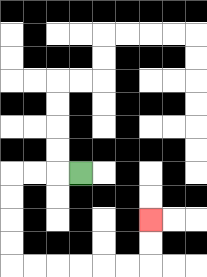{'start': '[3, 7]', 'end': '[6, 9]', 'path_directions': 'L,L,L,D,D,D,D,R,R,R,R,R,R,U,U', 'path_coordinates': '[[3, 7], [2, 7], [1, 7], [0, 7], [0, 8], [0, 9], [0, 10], [0, 11], [1, 11], [2, 11], [3, 11], [4, 11], [5, 11], [6, 11], [6, 10], [6, 9]]'}